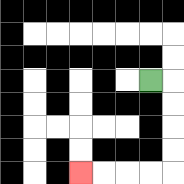{'start': '[6, 3]', 'end': '[3, 7]', 'path_directions': 'R,D,D,D,D,L,L,L,L', 'path_coordinates': '[[6, 3], [7, 3], [7, 4], [7, 5], [7, 6], [7, 7], [6, 7], [5, 7], [4, 7], [3, 7]]'}